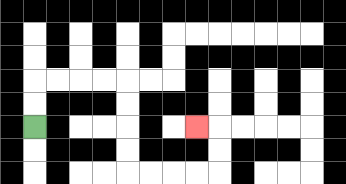{'start': '[1, 5]', 'end': '[8, 5]', 'path_directions': 'U,U,R,R,R,R,D,D,D,D,R,R,R,R,U,U,L', 'path_coordinates': '[[1, 5], [1, 4], [1, 3], [2, 3], [3, 3], [4, 3], [5, 3], [5, 4], [5, 5], [5, 6], [5, 7], [6, 7], [7, 7], [8, 7], [9, 7], [9, 6], [9, 5], [8, 5]]'}